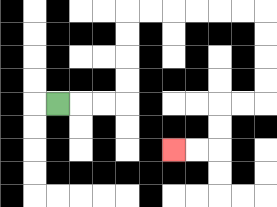{'start': '[2, 4]', 'end': '[7, 6]', 'path_directions': 'R,R,R,U,U,U,U,R,R,R,R,R,R,D,D,D,D,L,L,D,D,L,L', 'path_coordinates': '[[2, 4], [3, 4], [4, 4], [5, 4], [5, 3], [5, 2], [5, 1], [5, 0], [6, 0], [7, 0], [8, 0], [9, 0], [10, 0], [11, 0], [11, 1], [11, 2], [11, 3], [11, 4], [10, 4], [9, 4], [9, 5], [9, 6], [8, 6], [7, 6]]'}